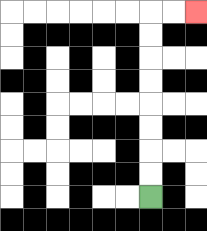{'start': '[6, 8]', 'end': '[8, 0]', 'path_directions': 'U,U,U,U,U,U,U,U,R,R', 'path_coordinates': '[[6, 8], [6, 7], [6, 6], [6, 5], [6, 4], [6, 3], [6, 2], [6, 1], [6, 0], [7, 0], [8, 0]]'}